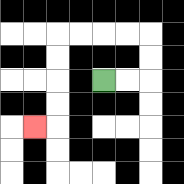{'start': '[4, 3]', 'end': '[1, 5]', 'path_directions': 'R,R,U,U,L,L,L,L,D,D,D,D,L', 'path_coordinates': '[[4, 3], [5, 3], [6, 3], [6, 2], [6, 1], [5, 1], [4, 1], [3, 1], [2, 1], [2, 2], [2, 3], [2, 4], [2, 5], [1, 5]]'}